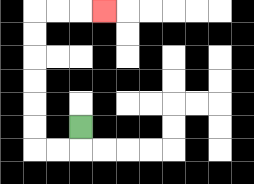{'start': '[3, 5]', 'end': '[4, 0]', 'path_directions': 'D,L,L,U,U,U,U,U,U,R,R,R', 'path_coordinates': '[[3, 5], [3, 6], [2, 6], [1, 6], [1, 5], [1, 4], [1, 3], [1, 2], [1, 1], [1, 0], [2, 0], [3, 0], [4, 0]]'}